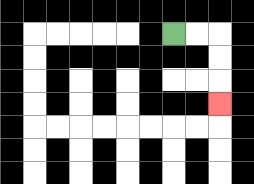{'start': '[7, 1]', 'end': '[9, 4]', 'path_directions': 'R,R,D,D,D', 'path_coordinates': '[[7, 1], [8, 1], [9, 1], [9, 2], [9, 3], [9, 4]]'}